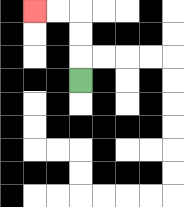{'start': '[3, 3]', 'end': '[1, 0]', 'path_directions': 'U,U,U,L,L', 'path_coordinates': '[[3, 3], [3, 2], [3, 1], [3, 0], [2, 0], [1, 0]]'}